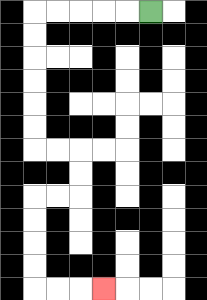{'start': '[6, 0]', 'end': '[4, 12]', 'path_directions': 'L,L,L,L,L,D,D,D,D,D,D,R,R,D,D,L,L,D,D,D,D,R,R,R', 'path_coordinates': '[[6, 0], [5, 0], [4, 0], [3, 0], [2, 0], [1, 0], [1, 1], [1, 2], [1, 3], [1, 4], [1, 5], [1, 6], [2, 6], [3, 6], [3, 7], [3, 8], [2, 8], [1, 8], [1, 9], [1, 10], [1, 11], [1, 12], [2, 12], [3, 12], [4, 12]]'}